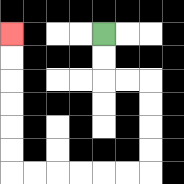{'start': '[4, 1]', 'end': '[0, 1]', 'path_directions': 'D,D,R,R,D,D,D,D,L,L,L,L,L,L,U,U,U,U,U,U', 'path_coordinates': '[[4, 1], [4, 2], [4, 3], [5, 3], [6, 3], [6, 4], [6, 5], [6, 6], [6, 7], [5, 7], [4, 7], [3, 7], [2, 7], [1, 7], [0, 7], [0, 6], [0, 5], [0, 4], [0, 3], [0, 2], [0, 1]]'}